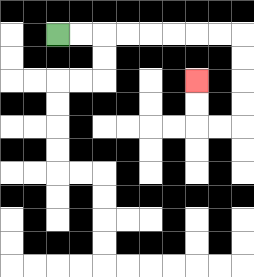{'start': '[2, 1]', 'end': '[8, 3]', 'path_directions': 'R,R,R,R,R,R,R,R,D,D,D,D,L,L,U,U', 'path_coordinates': '[[2, 1], [3, 1], [4, 1], [5, 1], [6, 1], [7, 1], [8, 1], [9, 1], [10, 1], [10, 2], [10, 3], [10, 4], [10, 5], [9, 5], [8, 5], [8, 4], [8, 3]]'}